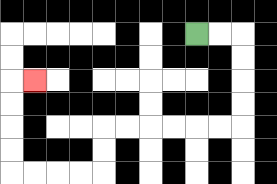{'start': '[8, 1]', 'end': '[1, 3]', 'path_directions': 'R,R,D,D,D,D,L,L,L,L,L,L,D,D,L,L,L,L,U,U,U,U,R', 'path_coordinates': '[[8, 1], [9, 1], [10, 1], [10, 2], [10, 3], [10, 4], [10, 5], [9, 5], [8, 5], [7, 5], [6, 5], [5, 5], [4, 5], [4, 6], [4, 7], [3, 7], [2, 7], [1, 7], [0, 7], [0, 6], [0, 5], [0, 4], [0, 3], [1, 3]]'}